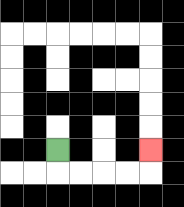{'start': '[2, 6]', 'end': '[6, 6]', 'path_directions': 'D,R,R,R,R,U', 'path_coordinates': '[[2, 6], [2, 7], [3, 7], [4, 7], [5, 7], [6, 7], [6, 6]]'}